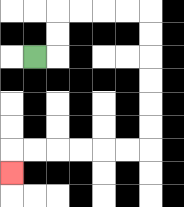{'start': '[1, 2]', 'end': '[0, 7]', 'path_directions': 'R,U,U,R,R,R,R,D,D,D,D,D,D,L,L,L,L,L,L,D', 'path_coordinates': '[[1, 2], [2, 2], [2, 1], [2, 0], [3, 0], [4, 0], [5, 0], [6, 0], [6, 1], [6, 2], [6, 3], [6, 4], [6, 5], [6, 6], [5, 6], [4, 6], [3, 6], [2, 6], [1, 6], [0, 6], [0, 7]]'}